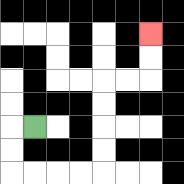{'start': '[1, 5]', 'end': '[6, 1]', 'path_directions': 'L,D,D,R,R,R,R,U,U,U,U,R,R,U,U', 'path_coordinates': '[[1, 5], [0, 5], [0, 6], [0, 7], [1, 7], [2, 7], [3, 7], [4, 7], [4, 6], [4, 5], [4, 4], [4, 3], [5, 3], [6, 3], [6, 2], [6, 1]]'}